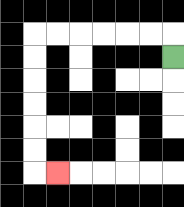{'start': '[7, 2]', 'end': '[2, 7]', 'path_directions': 'U,L,L,L,L,L,L,D,D,D,D,D,D,R', 'path_coordinates': '[[7, 2], [7, 1], [6, 1], [5, 1], [4, 1], [3, 1], [2, 1], [1, 1], [1, 2], [1, 3], [1, 4], [1, 5], [1, 6], [1, 7], [2, 7]]'}